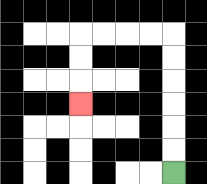{'start': '[7, 7]', 'end': '[3, 4]', 'path_directions': 'U,U,U,U,U,U,L,L,L,L,D,D,D', 'path_coordinates': '[[7, 7], [7, 6], [7, 5], [7, 4], [7, 3], [7, 2], [7, 1], [6, 1], [5, 1], [4, 1], [3, 1], [3, 2], [3, 3], [3, 4]]'}